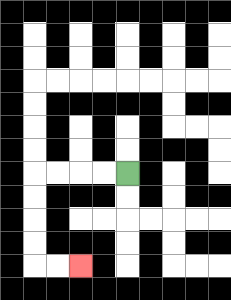{'start': '[5, 7]', 'end': '[3, 11]', 'path_directions': 'L,L,L,L,D,D,D,D,R,R', 'path_coordinates': '[[5, 7], [4, 7], [3, 7], [2, 7], [1, 7], [1, 8], [1, 9], [1, 10], [1, 11], [2, 11], [3, 11]]'}